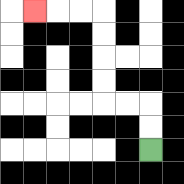{'start': '[6, 6]', 'end': '[1, 0]', 'path_directions': 'U,U,L,L,U,U,U,U,L,L,L', 'path_coordinates': '[[6, 6], [6, 5], [6, 4], [5, 4], [4, 4], [4, 3], [4, 2], [4, 1], [4, 0], [3, 0], [2, 0], [1, 0]]'}